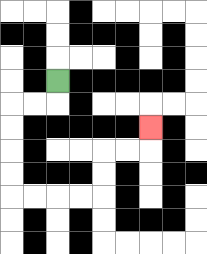{'start': '[2, 3]', 'end': '[6, 5]', 'path_directions': 'D,L,L,D,D,D,D,R,R,R,R,U,U,R,R,U', 'path_coordinates': '[[2, 3], [2, 4], [1, 4], [0, 4], [0, 5], [0, 6], [0, 7], [0, 8], [1, 8], [2, 8], [3, 8], [4, 8], [4, 7], [4, 6], [5, 6], [6, 6], [6, 5]]'}